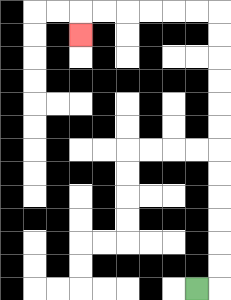{'start': '[8, 12]', 'end': '[3, 1]', 'path_directions': 'R,U,U,U,U,U,U,U,U,U,U,U,U,L,L,L,L,L,L,D', 'path_coordinates': '[[8, 12], [9, 12], [9, 11], [9, 10], [9, 9], [9, 8], [9, 7], [9, 6], [9, 5], [9, 4], [9, 3], [9, 2], [9, 1], [9, 0], [8, 0], [7, 0], [6, 0], [5, 0], [4, 0], [3, 0], [3, 1]]'}